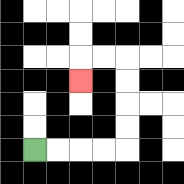{'start': '[1, 6]', 'end': '[3, 3]', 'path_directions': 'R,R,R,R,U,U,U,U,L,L,D', 'path_coordinates': '[[1, 6], [2, 6], [3, 6], [4, 6], [5, 6], [5, 5], [5, 4], [5, 3], [5, 2], [4, 2], [3, 2], [3, 3]]'}